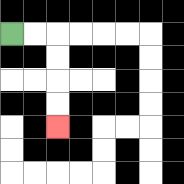{'start': '[0, 1]', 'end': '[2, 5]', 'path_directions': 'R,R,D,D,D,D', 'path_coordinates': '[[0, 1], [1, 1], [2, 1], [2, 2], [2, 3], [2, 4], [2, 5]]'}